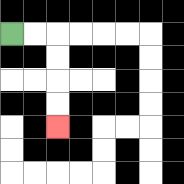{'start': '[0, 1]', 'end': '[2, 5]', 'path_directions': 'R,R,D,D,D,D', 'path_coordinates': '[[0, 1], [1, 1], [2, 1], [2, 2], [2, 3], [2, 4], [2, 5]]'}